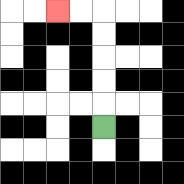{'start': '[4, 5]', 'end': '[2, 0]', 'path_directions': 'U,U,U,U,U,L,L', 'path_coordinates': '[[4, 5], [4, 4], [4, 3], [4, 2], [4, 1], [4, 0], [3, 0], [2, 0]]'}